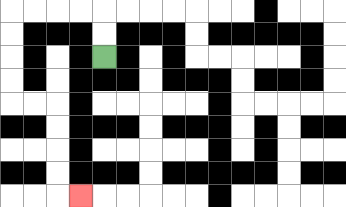{'start': '[4, 2]', 'end': '[3, 8]', 'path_directions': 'U,U,L,L,L,L,D,D,D,D,R,R,D,D,D,D,R', 'path_coordinates': '[[4, 2], [4, 1], [4, 0], [3, 0], [2, 0], [1, 0], [0, 0], [0, 1], [0, 2], [0, 3], [0, 4], [1, 4], [2, 4], [2, 5], [2, 6], [2, 7], [2, 8], [3, 8]]'}